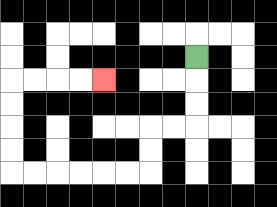{'start': '[8, 2]', 'end': '[4, 3]', 'path_directions': 'D,D,D,L,L,D,D,L,L,L,L,L,L,U,U,U,U,R,R,R,R', 'path_coordinates': '[[8, 2], [8, 3], [8, 4], [8, 5], [7, 5], [6, 5], [6, 6], [6, 7], [5, 7], [4, 7], [3, 7], [2, 7], [1, 7], [0, 7], [0, 6], [0, 5], [0, 4], [0, 3], [1, 3], [2, 3], [3, 3], [4, 3]]'}